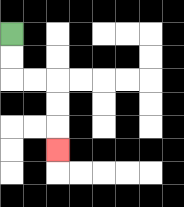{'start': '[0, 1]', 'end': '[2, 6]', 'path_directions': 'D,D,R,R,D,D,D', 'path_coordinates': '[[0, 1], [0, 2], [0, 3], [1, 3], [2, 3], [2, 4], [2, 5], [2, 6]]'}